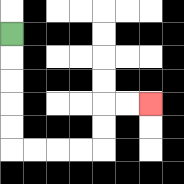{'start': '[0, 1]', 'end': '[6, 4]', 'path_directions': 'D,D,D,D,D,R,R,R,R,U,U,R,R', 'path_coordinates': '[[0, 1], [0, 2], [0, 3], [0, 4], [0, 5], [0, 6], [1, 6], [2, 6], [3, 6], [4, 6], [4, 5], [4, 4], [5, 4], [6, 4]]'}